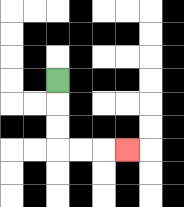{'start': '[2, 3]', 'end': '[5, 6]', 'path_directions': 'D,D,D,R,R,R', 'path_coordinates': '[[2, 3], [2, 4], [2, 5], [2, 6], [3, 6], [4, 6], [5, 6]]'}